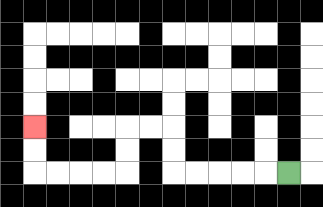{'start': '[12, 7]', 'end': '[1, 5]', 'path_directions': 'L,L,L,L,L,U,U,L,L,D,D,L,L,L,L,U,U', 'path_coordinates': '[[12, 7], [11, 7], [10, 7], [9, 7], [8, 7], [7, 7], [7, 6], [7, 5], [6, 5], [5, 5], [5, 6], [5, 7], [4, 7], [3, 7], [2, 7], [1, 7], [1, 6], [1, 5]]'}